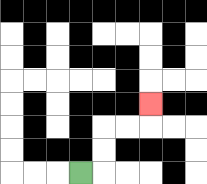{'start': '[3, 7]', 'end': '[6, 4]', 'path_directions': 'R,U,U,R,R,U', 'path_coordinates': '[[3, 7], [4, 7], [4, 6], [4, 5], [5, 5], [6, 5], [6, 4]]'}